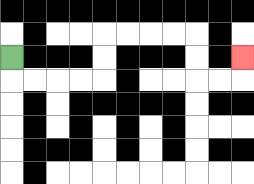{'start': '[0, 2]', 'end': '[10, 2]', 'path_directions': 'D,R,R,R,R,U,U,R,R,R,R,D,D,R,R,U', 'path_coordinates': '[[0, 2], [0, 3], [1, 3], [2, 3], [3, 3], [4, 3], [4, 2], [4, 1], [5, 1], [6, 1], [7, 1], [8, 1], [8, 2], [8, 3], [9, 3], [10, 3], [10, 2]]'}